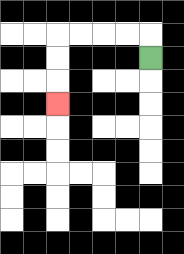{'start': '[6, 2]', 'end': '[2, 4]', 'path_directions': 'U,L,L,L,L,D,D,D', 'path_coordinates': '[[6, 2], [6, 1], [5, 1], [4, 1], [3, 1], [2, 1], [2, 2], [2, 3], [2, 4]]'}